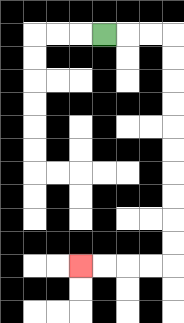{'start': '[4, 1]', 'end': '[3, 11]', 'path_directions': 'R,R,R,D,D,D,D,D,D,D,D,D,D,L,L,L,L', 'path_coordinates': '[[4, 1], [5, 1], [6, 1], [7, 1], [7, 2], [7, 3], [7, 4], [7, 5], [7, 6], [7, 7], [7, 8], [7, 9], [7, 10], [7, 11], [6, 11], [5, 11], [4, 11], [3, 11]]'}